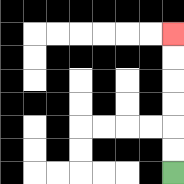{'start': '[7, 7]', 'end': '[7, 1]', 'path_directions': 'U,U,U,U,U,U', 'path_coordinates': '[[7, 7], [7, 6], [7, 5], [7, 4], [7, 3], [7, 2], [7, 1]]'}